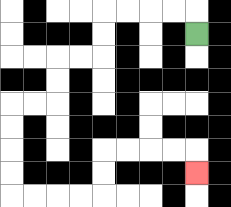{'start': '[8, 1]', 'end': '[8, 7]', 'path_directions': 'U,L,L,L,L,D,D,L,L,D,D,L,L,D,D,D,D,R,R,R,R,U,U,R,R,R,R,D', 'path_coordinates': '[[8, 1], [8, 0], [7, 0], [6, 0], [5, 0], [4, 0], [4, 1], [4, 2], [3, 2], [2, 2], [2, 3], [2, 4], [1, 4], [0, 4], [0, 5], [0, 6], [0, 7], [0, 8], [1, 8], [2, 8], [3, 8], [4, 8], [4, 7], [4, 6], [5, 6], [6, 6], [7, 6], [8, 6], [8, 7]]'}